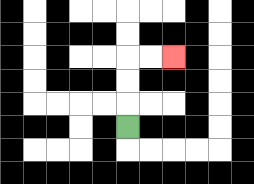{'start': '[5, 5]', 'end': '[7, 2]', 'path_directions': 'U,U,U,R,R', 'path_coordinates': '[[5, 5], [5, 4], [5, 3], [5, 2], [6, 2], [7, 2]]'}